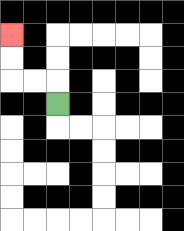{'start': '[2, 4]', 'end': '[0, 1]', 'path_directions': 'U,L,L,U,U', 'path_coordinates': '[[2, 4], [2, 3], [1, 3], [0, 3], [0, 2], [0, 1]]'}